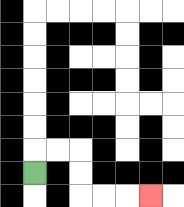{'start': '[1, 7]', 'end': '[6, 8]', 'path_directions': 'U,R,R,D,D,R,R,R', 'path_coordinates': '[[1, 7], [1, 6], [2, 6], [3, 6], [3, 7], [3, 8], [4, 8], [5, 8], [6, 8]]'}